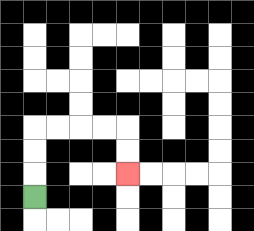{'start': '[1, 8]', 'end': '[5, 7]', 'path_directions': 'U,U,U,R,R,R,R,D,D', 'path_coordinates': '[[1, 8], [1, 7], [1, 6], [1, 5], [2, 5], [3, 5], [4, 5], [5, 5], [5, 6], [5, 7]]'}